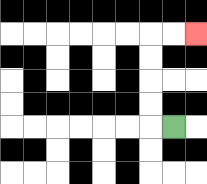{'start': '[7, 5]', 'end': '[8, 1]', 'path_directions': 'L,U,U,U,U,R,R', 'path_coordinates': '[[7, 5], [6, 5], [6, 4], [6, 3], [6, 2], [6, 1], [7, 1], [8, 1]]'}